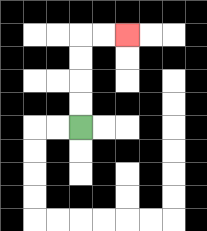{'start': '[3, 5]', 'end': '[5, 1]', 'path_directions': 'U,U,U,U,R,R', 'path_coordinates': '[[3, 5], [3, 4], [3, 3], [3, 2], [3, 1], [4, 1], [5, 1]]'}